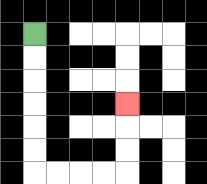{'start': '[1, 1]', 'end': '[5, 4]', 'path_directions': 'D,D,D,D,D,D,R,R,R,R,U,U,U', 'path_coordinates': '[[1, 1], [1, 2], [1, 3], [1, 4], [1, 5], [1, 6], [1, 7], [2, 7], [3, 7], [4, 7], [5, 7], [5, 6], [5, 5], [5, 4]]'}